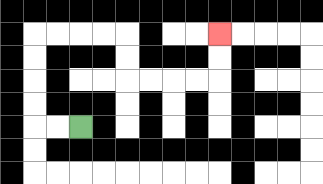{'start': '[3, 5]', 'end': '[9, 1]', 'path_directions': 'L,L,U,U,U,U,R,R,R,R,D,D,R,R,R,R,U,U', 'path_coordinates': '[[3, 5], [2, 5], [1, 5], [1, 4], [1, 3], [1, 2], [1, 1], [2, 1], [3, 1], [4, 1], [5, 1], [5, 2], [5, 3], [6, 3], [7, 3], [8, 3], [9, 3], [9, 2], [9, 1]]'}